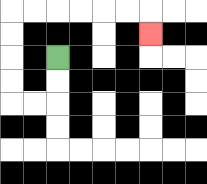{'start': '[2, 2]', 'end': '[6, 1]', 'path_directions': 'D,D,L,L,U,U,U,U,R,R,R,R,R,R,D', 'path_coordinates': '[[2, 2], [2, 3], [2, 4], [1, 4], [0, 4], [0, 3], [0, 2], [0, 1], [0, 0], [1, 0], [2, 0], [3, 0], [4, 0], [5, 0], [6, 0], [6, 1]]'}